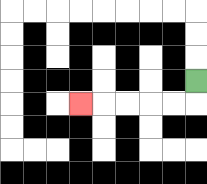{'start': '[8, 3]', 'end': '[3, 4]', 'path_directions': 'D,L,L,L,L,L', 'path_coordinates': '[[8, 3], [8, 4], [7, 4], [6, 4], [5, 4], [4, 4], [3, 4]]'}